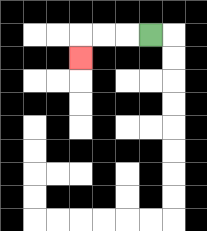{'start': '[6, 1]', 'end': '[3, 2]', 'path_directions': 'L,L,L,D', 'path_coordinates': '[[6, 1], [5, 1], [4, 1], [3, 1], [3, 2]]'}